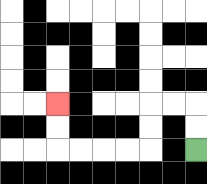{'start': '[8, 6]', 'end': '[2, 4]', 'path_directions': 'U,U,L,L,D,D,L,L,L,L,U,U', 'path_coordinates': '[[8, 6], [8, 5], [8, 4], [7, 4], [6, 4], [6, 5], [6, 6], [5, 6], [4, 6], [3, 6], [2, 6], [2, 5], [2, 4]]'}